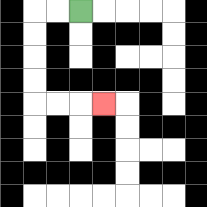{'start': '[3, 0]', 'end': '[4, 4]', 'path_directions': 'L,L,D,D,D,D,R,R,R', 'path_coordinates': '[[3, 0], [2, 0], [1, 0], [1, 1], [1, 2], [1, 3], [1, 4], [2, 4], [3, 4], [4, 4]]'}